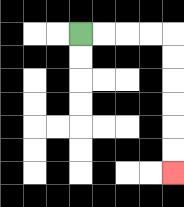{'start': '[3, 1]', 'end': '[7, 7]', 'path_directions': 'R,R,R,R,D,D,D,D,D,D', 'path_coordinates': '[[3, 1], [4, 1], [5, 1], [6, 1], [7, 1], [7, 2], [7, 3], [7, 4], [7, 5], [7, 6], [7, 7]]'}